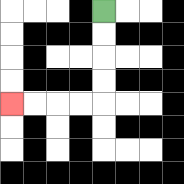{'start': '[4, 0]', 'end': '[0, 4]', 'path_directions': 'D,D,D,D,L,L,L,L', 'path_coordinates': '[[4, 0], [4, 1], [4, 2], [4, 3], [4, 4], [3, 4], [2, 4], [1, 4], [0, 4]]'}